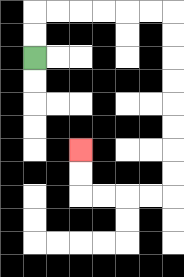{'start': '[1, 2]', 'end': '[3, 6]', 'path_directions': 'U,U,R,R,R,R,R,R,D,D,D,D,D,D,D,D,L,L,L,L,U,U', 'path_coordinates': '[[1, 2], [1, 1], [1, 0], [2, 0], [3, 0], [4, 0], [5, 0], [6, 0], [7, 0], [7, 1], [7, 2], [7, 3], [7, 4], [7, 5], [7, 6], [7, 7], [7, 8], [6, 8], [5, 8], [4, 8], [3, 8], [3, 7], [3, 6]]'}